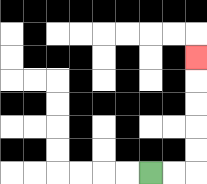{'start': '[6, 7]', 'end': '[8, 2]', 'path_directions': 'R,R,U,U,U,U,U', 'path_coordinates': '[[6, 7], [7, 7], [8, 7], [8, 6], [8, 5], [8, 4], [8, 3], [8, 2]]'}